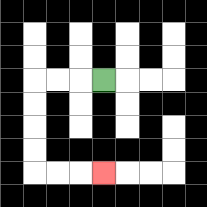{'start': '[4, 3]', 'end': '[4, 7]', 'path_directions': 'L,L,L,D,D,D,D,R,R,R', 'path_coordinates': '[[4, 3], [3, 3], [2, 3], [1, 3], [1, 4], [1, 5], [1, 6], [1, 7], [2, 7], [3, 7], [4, 7]]'}